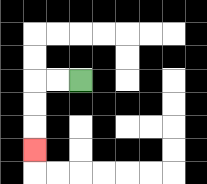{'start': '[3, 3]', 'end': '[1, 6]', 'path_directions': 'L,L,D,D,D', 'path_coordinates': '[[3, 3], [2, 3], [1, 3], [1, 4], [1, 5], [1, 6]]'}